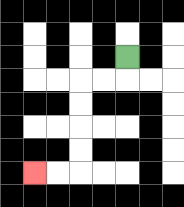{'start': '[5, 2]', 'end': '[1, 7]', 'path_directions': 'D,L,L,D,D,D,D,L,L', 'path_coordinates': '[[5, 2], [5, 3], [4, 3], [3, 3], [3, 4], [3, 5], [3, 6], [3, 7], [2, 7], [1, 7]]'}